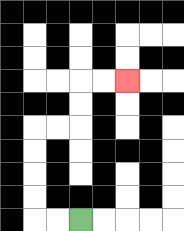{'start': '[3, 9]', 'end': '[5, 3]', 'path_directions': 'L,L,U,U,U,U,R,R,U,U,R,R', 'path_coordinates': '[[3, 9], [2, 9], [1, 9], [1, 8], [1, 7], [1, 6], [1, 5], [2, 5], [3, 5], [3, 4], [3, 3], [4, 3], [5, 3]]'}